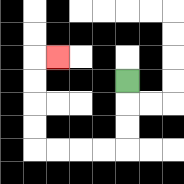{'start': '[5, 3]', 'end': '[2, 2]', 'path_directions': 'D,D,D,L,L,L,L,U,U,U,U,R', 'path_coordinates': '[[5, 3], [5, 4], [5, 5], [5, 6], [4, 6], [3, 6], [2, 6], [1, 6], [1, 5], [1, 4], [1, 3], [1, 2], [2, 2]]'}